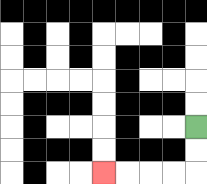{'start': '[8, 5]', 'end': '[4, 7]', 'path_directions': 'D,D,L,L,L,L', 'path_coordinates': '[[8, 5], [8, 6], [8, 7], [7, 7], [6, 7], [5, 7], [4, 7]]'}